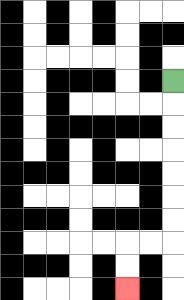{'start': '[7, 3]', 'end': '[5, 12]', 'path_directions': 'D,D,D,D,D,D,D,L,L,D,D', 'path_coordinates': '[[7, 3], [7, 4], [7, 5], [7, 6], [7, 7], [7, 8], [7, 9], [7, 10], [6, 10], [5, 10], [5, 11], [5, 12]]'}